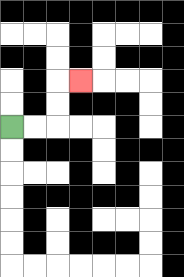{'start': '[0, 5]', 'end': '[3, 3]', 'path_directions': 'R,R,U,U,R', 'path_coordinates': '[[0, 5], [1, 5], [2, 5], [2, 4], [2, 3], [3, 3]]'}